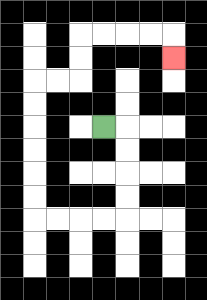{'start': '[4, 5]', 'end': '[7, 2]', 'path_directions': 'R,D,D,D,D,L,L,L,L,U,U,U,U,U,U,R,R,U,U,R,R,R,R,D', 'path_coordinates': '[[4, 5], [5, 5], [5, 6], [5, 7], [5, 8], [5, 9], [4, 9], [3, 9], [2, 9], [1, 9], [1, 8], [1, 7], [1, 6], [1, 5], [1, 4], [1, 3], [2, 3], [3, 3], [3, 2], [3, 1], [4, 1], [5, 1], [6, 1], [7, 1], [7, 2]]'}